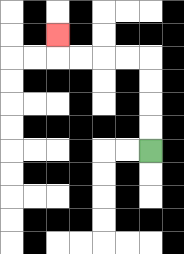{'start': '[6, 6]', 'end': '[2, 1]', 'path_directions': 'U,U,U,U,L,L,L,L,U', 'path_coordinates': '[[6, 6], [6, 5], [6, 4], [6, 3], [6, 2], [5, 2], [4, 2], [3, 2], [2, 2], [2, 1]]'}